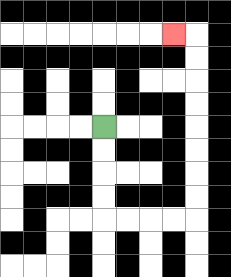{'start': '[4, 5]', 'end': '[7, 1]', 'path_directions': 'D,D,D,D,R,R,R,R,U,U,U,U,U,U,U,U,L', 'path_coordinates': '[[4, 5], [4, 6], [4, 7], [4, 8], [4, 9], [5, 9], [6, 9], [7, 9], [8, 9], [8, 8], [8, 7], [8, 6], [8, 5], [8, 4], [8, 3], [8, 2], [8, 1], [7, 1]]'}